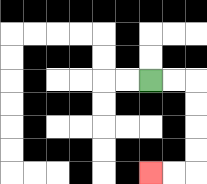{'start': '[6, 3]', 'end': '[6, 7]', 'path_directions': 'R,R,D,D,D,D,L,L', 'path_coordinates': '[[6, 3], [7, 3], [8, 3], [8, 4], [8, 5], [8, 6], [8, 7], [7, 7], [6, 7]]'}